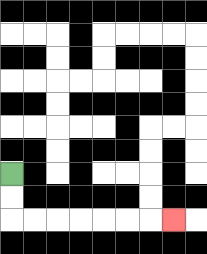{'start': '[0, 7]', 'end': '[7, 9]', 'path_directions': 'D,D,R,R,R,R,R,R,R', 'path_coordinates': '[[0, 7], [0, 8], [0, 9], [1, 9], [2, 9], [3, 9], [4, 9], [5, 9], [6, 9], [7, 9]]'}